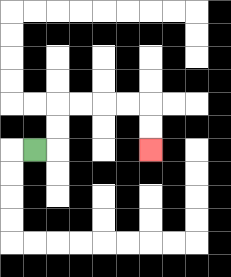{'start': '[1, 6]', 'end': '[6, 6]', 'path_directions': 'R,U,U,R,R,R,R,D,D', 'path_coordinates': '[[1, 6], [2, 6], [2, 5], [2, 4], [3, 4], [4, 4], [5, 4], [6, 4], [6, 5], [6, 6]]'}